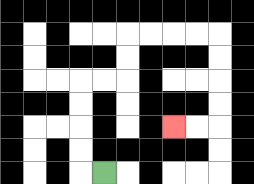{'start': '[4, 7]', 'end': '[7, 5]', 'path_directions': 'L,U,U,U,U,R,R,U,U,R,R,R,R,D,D,D,D,L,L', 'path_coordinates': '[[4, 7], [3, 7], [3, 6], [3, 5], [3, 4], [3, 3], [4, 3], [5, 3], [5, 2], [5, 1], [6, 1], [7, 1], [8, 1], [9, 1], [9, 2], [9, 3], [9, 4], [9, 5], [8, 5], [7, 5]]'}